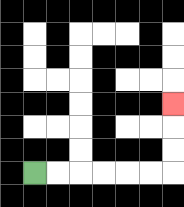{'start': '[1, 7]', 'end': '[7, 4]', 'path_directions': 'R,R,R,R,R,R,U,U,U', 'path_coordinates': '[[1, 7], [2, 7], [3, 7], [4, 7], [5, 7], [6, 7], [7, 7], [7, 6], [7, 5], [7, 4]]'}